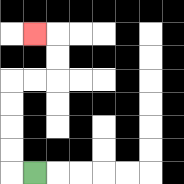{'start': '[1, 7]', 'end': '[1, 1]', 'path_directions': 'L,U,U,U,U,R,R,U,U,L', 'path_coordinates': '[[1, 7], [0, 7], [0, 6], [0, 5], [0, 4], [0, 3], [1, 3], [2, 3], [2, 2], [2, 1], [1, 1]]'}